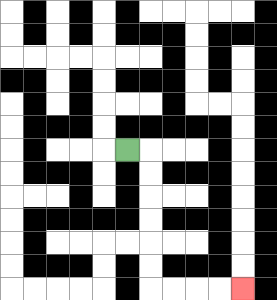{'start': '[5, 6]', 'end': '[10, 12]', 'path_directions': 'R,D,D,D,D,D,D,R,R,R,R', 'path_coordinates': '[[5, 6], [6, 6], [6, 7], [6, 8], [6, 9], [6, 10], [6, 11], [6, 12], [7, 12], [8, 12], [9, 12], [10, 12]]'}